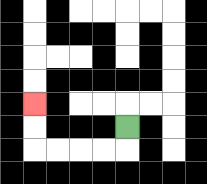{'start': '[5, 5]', 'end': '[1, 4]', 'path_directions': 'D,L,L,L,L,U,U', 'path_coordinates': '[[5, 5], [5, 6], [4, 6], [3, 6], [2, 6], [1, 6], [1, 5], [1, 4]]'}